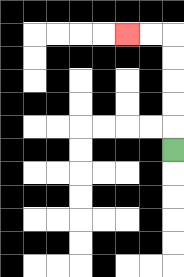{'start': '[7, 6]', 'end': '[5, 1]', 'path_directions': 'U,U,U,U,U,L,L', 'path_coordinates': '[[7, 6], [7, 5], [7, 4], [7, 3], [7, 2], [7, 1], [6, 1], [5, 1]]'}